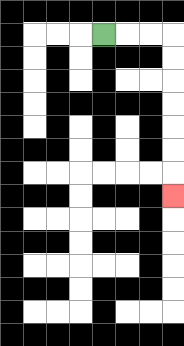{'start': '[4, 1]', 'end': '[7, 8]', 'path_directions': 'R,R,R,D,D,D,D,D,D,D', 'path_coordinates': '[[4, 1], [5, 1], [6, 1], [7, 1], [7, 2], [7, 3], [7, 4], [7, 5], [7, 6], [7, 7], [7, 8]]'}